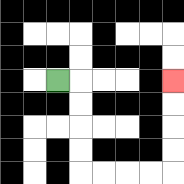{'start': '[2, 3]', 'end': '[7, 3]', 'path_directions': 'R,D,D,D,D,R,R,R,R,U,U,U,U', 'path_coordinates': '[[2, 3], [3, 3], [3, 4], [3, 5], [3, 6], [3, 7], [4, 7], [5, 7], [6, 7], [7, 7], [7, 6], [7, 5], [7, 4], [7, 3]]'}